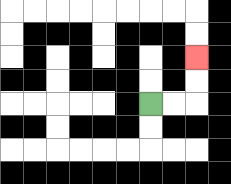{'start': '[6, 4]', 'end': '[8, 2]', 'path_directions': 'R,R,U,U', 'path_coordinates': '[[6, 4], [7, 4], [8, 4], [8, 3], [8, 2]]'}